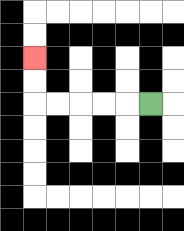{'start': '[6, 4]', 'end': '[1, 2]', 'path_directions': 'L,L,L,L,L,U,U', 'path_coordinates': '[[6, 4], [5, 4], [4, 4], [3, 4], [2, 4], [1, 4], [1, 3], [1, 2]]'}